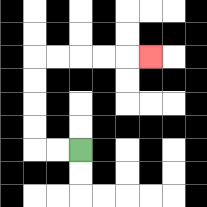{'start': '[3, 6]', 'end': '[6, 2]', 'path_directions': 'L,L,U,U,U,U,R,R,R,R,R', 'path_coordinates': '[[3, 6], [2, 6], [1, 6], [1, 5], [1, 4], [1, 3], [1, 2], [2, 2], [3, 2], [4, 2], [5, 2], [6, 2]]'}